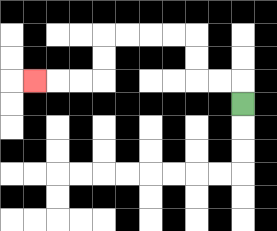{'start': '[10, 4]', 'end': '[1, 3]', 'path_directions': 'U,L,L,U,U,L,L,L,L,D,D,L,L,L', 'path_coordinates': '[[10, 4], [10, 3], [9, 3], [8, 3], [8, 2], [8, 1], [7, 1], [6, 1], [5, 1], [4, 1], [4, 2], [4, 3], [3, 3], [2, 3], [1, 3]]'}